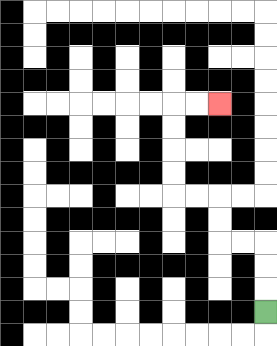{'start': '[11, 13]', 'end': '[9, 4]', 'path_directions': 'U,U,U,L,L,U,U,L,L,U,U,U,U,R,R', 'path_coordinates': '[[11, 13], [11, 12], [11, 11], [11, 10], [10, 10], [9, 10], [9, 9], [9, 8], [8, 8], [7, 8], [7, 7], [7, 6], [7, 5], [7, 4], [8, 4], [9, 4]]'}